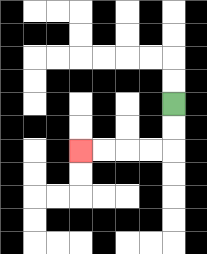{'start': '[7, 4]', 'end': '[3, 6]', 'path_directions': 'D,D,L,L,L,L', 'path_coordinates': '[[7, 4], [7, 5], [7, 6], [6, 6], [5, 6], [4, 6], [3, 6]]'}